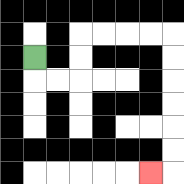{'start': '[1, 2]', 'end': '[6, 7]', 'path_directions': 'D,R,R,U,U,R,R,R,R,D,D,D,D,D,D,L', 'path_coordinates': '[[1, 2], [1, 3], [2, 3], [3, 3], [3, 2], [3, 1], [4, 1], [5, 1], [6, 1], [7, 1], [7, 2], [7, 3], [7, 4], [7, 5], [7, 6], [7, 7], [6, 7]]'}